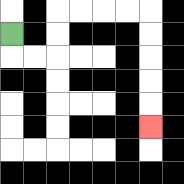{'start': '[0, 1]', 'end': '[6, 5]', 'path_directions': 'D,R,R,U,U,R,R,R,R,D,D,D,D,D', 'path_coordinates': '[[0, 1], [0, 2], [1, 2], [2, 2], [2, 1], [2, 0], [3, 0], [4, 0], [5, 0], [6, 0], [6, 1], [6, 2], [6, 3], [6, 4], [6, 5]]'}